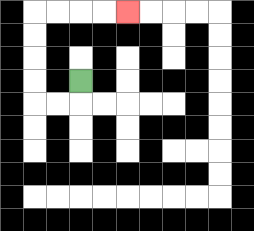{'start': '[3, 3]', 'end': '[5, 0]', 'path_directions': 'D,L,L,U,U,U,U,R,R,R,R', 'path_coordinates': '[[3, 3], [3, 4], [2, 4], [1, 4], [1, 3], [1, 2], [1, 1], [1, 0], [2, 0], [3, 0], [4, 0], [5, 0]]'}